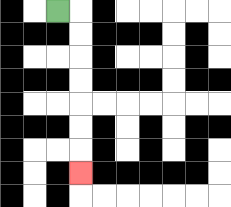{'start': '[2, 0]', 'end': '[3, 7]', 'path_directions': 'R,D,D,D,D,D,D,D', 'path_coordinates': '[[2, 0], [3, 0], [3, 1], [3, 2], [3, 3], [3, 4], [3, 5], [3, 6], [3, 7]]'}